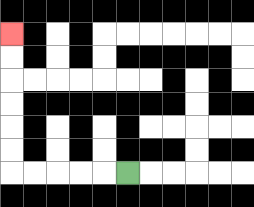{'start': '[5, 7]', 'end': '[0, 1]', 'path_directions': 'L,L,L,L,L,U,U,U,U,U,U', 'path_coordinates': '[[5, 7], [4, 7], [3, 7], [2, 7], [1, 7], [0, 7], [0, 6], [0, 5], [0, 4], [0, 3], [0, 2], [0, 1]]'}